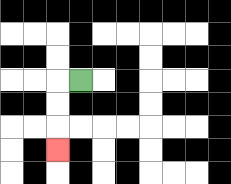{'start': '[3, 3]', 'end': '[2, 6]', 'path_directions': 'L,D,D,D', 'path_coordinates': '[[3, 3], [2, 3], [2, 4], [2, 5], [2, 6]]'}